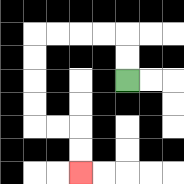{'start': '[5, 3]', 'end': '[3, 7]', 'path_directions': 'U,U,L,L,L,L,D,D,D,D,R,R,D,D', 'path_coordinates': '[[5, 3], [5, 2], [5, 1], [4, 1], [3, 1], [2, 1], [1, 1], [1, 2], [1, 3], [1, 4], [1, 5], [2, 5], [3, 5], [3, 6], [3, 7]]'}